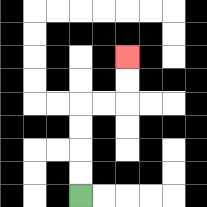{'start': '[3, 8]', 'end': '[5, 2]', 'path_directions': 'U,U,U,U,R,R,U,U', 'path_coordinates': '[[3, 8], [3, 7], [3, 6], [3, 5], [3, 4], [4, 4], [5, 4], [5, 3], [5, 2]]'}